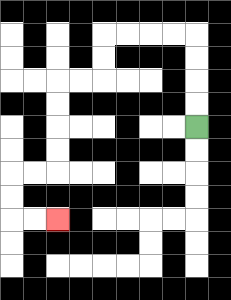{'start': '[8, 5]', 'end': '[2, 9]', 'path_directions': 'U,U,U,U,L,L,L,L,D,D,L,L,D,D,D,D,L,L,D,D,R,R', 'path_coordinates': '[[8, 5], [8, 4], [8, 3], [8, 2], [8, 1], [7, 1], [6, 1], [5, 1], [4, 1], [4, 2], [4, 3], [3, 3], [2, 3], [2, 4], [2, 5], [2, 6], [2, 7], [1, 7], [0, 7], [0, 8], [0, 9], [1, 9], [2, 9]]'}